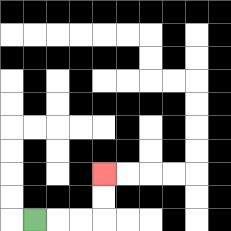{'start': '[1, 9]', 'end': '[4, 7]', 'path_directions': 'R,R,R,U,U', 'path_coordinates': '[[1, 9], [2, 9], [3, 9], [4, 9], [4, 8], [4, 7]]'}